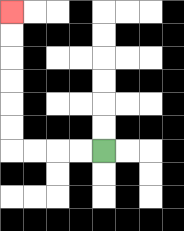{'start': '[4, 6]', 'end': '[0, 0]', 'path_directions': 'L,L,L,L,U,U,U,U,U,U', 'path_coordinates': '[[4, 6], [3, 6], [2, 6], [1, 6], [0, 6], [0, 5], [0, 4], [0, 3], [0, 2], [0, 1], [0, 0]]'}